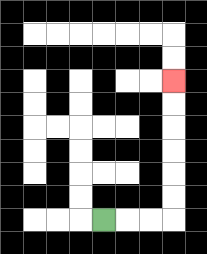{'start': '[4, 9]', 'end': '[7, 3]', 'path_directions': 'R,R,R,U,U,U,U,U,U', 'path_coordinates': '[[4, 9], [5, 9], [6, 9], [7, 9], [7, 8], [7, 7], [7, 6], [7, 5], [7, 4], [7, 3]]'}